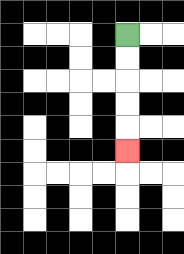{'start': '[5, 1]', 'end': '[5, 6]', 'path_directions': 'D,D,D,D,D', 'path_coordinates': '[[5, 1], [5, 2], [5, 3], [5, 4], [5, 5], [5, 6]]'}